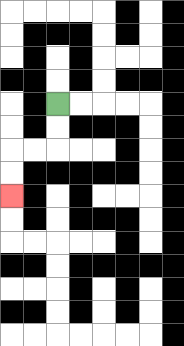{'start': '[2, 4]', 'end': '[0, 8]', 'path_directions': 'D,D,L,L,D,D', 'path_coordinates': '[[2, 4], [2, 5], [2, 6], [1, 6], [0, 6], [0, 7], [0, 8]]'}